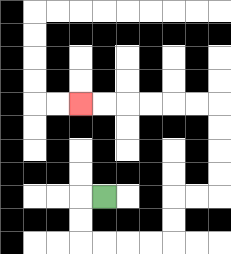{'start': '[4, 8]', 'end': '[3, 4]', 'path_directions': 'L,D,D,R,R,R,R,U,U,R,R,U,U,U,U,L,L,L,L,L,L', 'path_coordinates': '[[4, 8], [3, 8], [3, 9], [3, 10], [4, 10], [5, 10], [6, 10], [7, 10], [7, 9], [7, 8], [8, 8], [9, 8], [9, 7], [9, 6], [9, 5], [9, 4], [8, 4], [7, 4], [6, 4], [5, 4], [4, 4], [3, 4]]'}